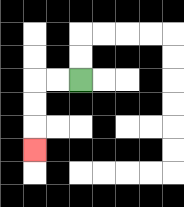{'start': '[3, 3]', 'end': '[1, 6]', 'path_directions': 'L,L,D,D,D', 'path_coordinates': '[[3, 3], [2, 3], [1, 3], [1, 4], [1, 5], [1, 6]]'}